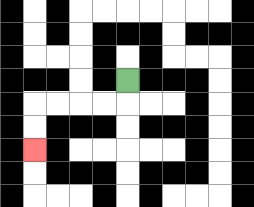{'start': '[5, 3]', 'end': '[1, 6]', 'path_directions': 'D,L,L,L,L,D,D', 'path_coordinates': '[[5, 3], [5, 4], [4, 4], [3, 4], [2, 4], [1, 4], [1, 5], [1, 6]]'}